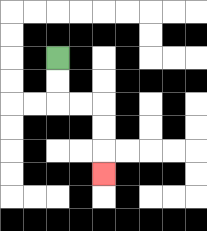{'start': '[2, 2]', 'end': '[4, 7]', 'path_directions': 'D,D,R,R,D,D,D', 'path_coordinates': '[[2, 2], [2, 3], [2, 4], [3, 4], [4, 4], [4, 5], [4, 6], [4, 7]]'}